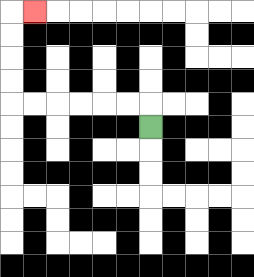{'start': '[6, 5]', 'end': '[1, 0]', 'path_directions': 'U,L,L,L,L,L,L,U,U,U,U,R', 'path_coordinates': '[[6, 5], [6, 4], [5, 4], [4, 4], [3, 4], [2, 4], [1, 4], [0, 4], [0, 3], [0, 2], [0, 1], [0, 0], [1, 0]]'}